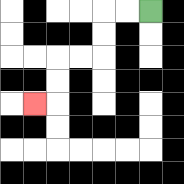{'start': '[6, 0]', 'end': '[1, 4]', 'path_directions': 'L,L,D,D,L,L,D,D,L', 'path_coordinates': '[[6, 0], [5, 0], [4, 0], [4, 1], [4, 2], [3, 2], [2, 2], [2, 3], [2, 4], [1, 4]]'}